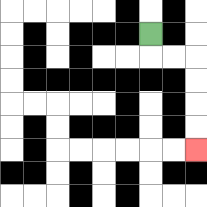{'start': '[6, 1]', 'end': '[8, 6]', 'path_directions': 'D,R,R,D,D,D,D', 'path_coordinates': '[[6, 1], [6, 2], [7, 2], [8, 2], [8, 3], [8, 4], [8, 5], [8, 6]]'}